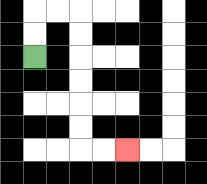{'start': '[1, 2]', 'end': '[5, 6]', 'path_directions': 'U,U,R,R,D,D,D,D,D,D,R,R', 'path_coordinates': '[[1, 2], [1, 1], [1, 0], [2, 0], [3, 0], [3, 1], [3, 2], [3, 3], [3, 4], [3, 5], [3, 6], [4, 6], [5, 6]]'}